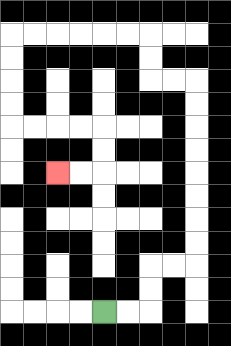{'start': '[4, 13]', 'end': '[2, 7]', 'path_directions': 'R,R,U,U,R,R,U,U,U,U,U,U,U,U,L,L,U,U,L,L,L,L,L,L,D,D,D,D,R,R,R,R,D,D,L,L', 'path_coordinates': '[[4, 13], [5, 13], [6, 13], [6, 12], [6, 11], [7, 11], [8, 11], [8, 10], [8, 9], [8, 8], [8, 7], [8, 6], [8, 5], [8, 4], [8, 3], [7, 3], [6, 3], [6, 2], [6, 1], [5, 1], [4, 1], [3, 1], [2, 1], [1, 1], [0, 1], [0, 2], [0, 3], [0, 4], [0, 5], [1, 5], [2, 5], [3, 5], [4, 5], [4, 6], [4, 7], [3, 7], [2, 7]]'}